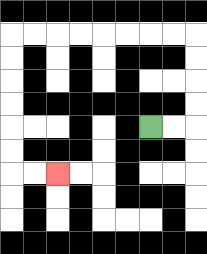{'start': '[6, 5]', 'end': '[2, 7]', 'path_directions': 'R,R,U,U,U,U,L,L,L,L,L,L,L,L,D,D,D,D,D,D,R,R', 'path_coordinates': '[[6, 5], [7, 5], [8, 5], [8, 4], [8, 3], [8, 2], [8, 1], [7, 1], [6, 1], [5, 1], [4, 1], [3, 1], [2, 1], [1, 1], [0, 1], [0, 2], [0, 3], [0, 4], [0, 5], [0, 6], [0, 7], [1, 7], [2, 7]]'}